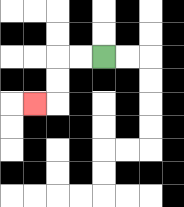{'start': '[4, 2]', 'end': '[1, 4]', 'path_directions': 'L,L,D,D,L', 'path_coordinates': '[[4, 2], [3, 2], [2, 2], [2, 3], [2, 4], [1, 4]]'}